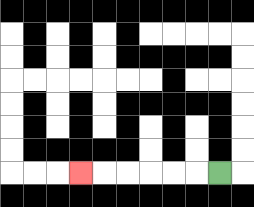{'start': '[9, 7]', 'end': '[3, 7]', 'path_directions': 'L,L,L,L,L,L', 'path_coordinates': '[[9, 7], [8, 7], [7, 7], [6, 7], [5, 7], [4, 7], [3, 7]]'}